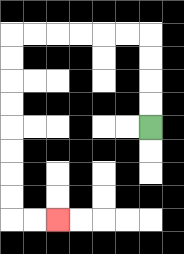{'start': '[6, 5]', 'end': '[2, 9]', 'path_directions': 'U,U,U,U,L,L,L,L,L,L,D,D,D,D,D,D,D,D,R,R', 'path_coordinates': '[[6, 5], [6, 4], [6, 3], [6, 2], [6, 1], [5, 1], [4, 1], [3, 1], [2, 1], [1, 1], [0, 1], [0, 2], [0, 3], [0, 4], [0, 5], [0, 6], [0, 7], [0, 8], [0, 9], [1, 9], [2, 9]]'}